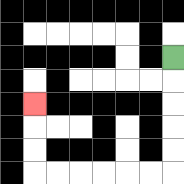{'start': '[7, 2]', 'end': '[1, 4]', 'path_directions': 'D,D,D,D,D,L,L,L,L,L,L,U,U,U', 'path_coordinates': '[[7, 2], [7, 3], [7, 4], [7, 5], [7, 6], [7, 7], [6, 7], [5, 7], [4, 7], [3, 7], [2, 7], [1, 7], [1, 6], [1, 5], [1, 4]]'}